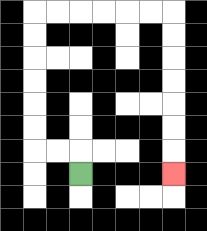{'start': '[3, 7]', 'end': '[7, 7]', 'path_directions': 'U,L,L,U,U,U,U,U,U,R,R,R,R,R,R,D,D,D,D,D,D,D', 'path_coordinates': '[[3, 7], [3, 6], [2, 6], [1, 6], [1, 5], [1, 4], [1, 3], [1, 2], [1, 1], [1, 0], [2, 0], [3, 0], [4, 0], [5, 0], [6, 0], [7, 0], [7, 1], [7, 2], [7, 3], [7, 4], [7, 5], [7, 6], [7, 7]]'}